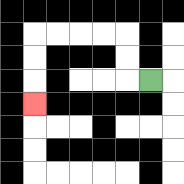{'start': '[6, 3]', 'end': '[1, 4]', 'path_directions': 'L,U,U,L,L,L,L,D,D,D', 'path_coordinates': '[[6, 3], [5, 3], [5, 2], [5, 1], [4, 1], [3, 1], [2, 1], [1, 1], [1, 2], [1, 3], [1, 4]]'}